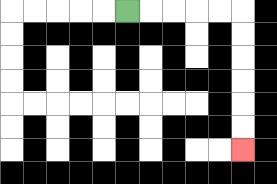{'start': '[5, 0]', 'end': '[10, 6]', 'path_directions': 'R,R,R,R,R,D,D,D,D,D,D', 'path_coordinates': '[[5, 0], [6, 0], [7, 0], [8, 0], [9, 0], [10, 0], [10, 1], [10, 2], [10, 3], [10, 4], [10, 5], [10, 6]]'}